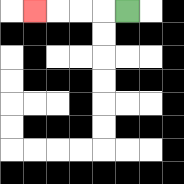{'start': '[5, 0]', 'end': '[1, 0]', 'path_directions': 'L,L,L,L', 'path_coordinates': '[[5, 0], [4, 0], [3, 0], [2, 0], [1, 0]]'}